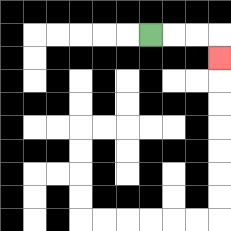{'start': '[6, 1]', 'end': '[9, 2]', 'path_directions': 'R,R,R,D', 'path_coordinates': '[[6, 1], [7, 1], [8, 1], [9, 1], [9, 2]]'}